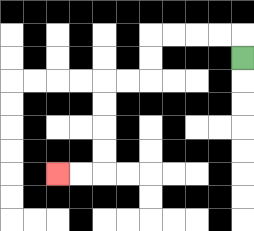{'start': '[10, 2]', 'end': '[2, 7]', 'path_directions': 'U,L,L,L,L,D,D,L,L,D,D,D,D,L,L', 'path_coordinates': '[[10, 2], [10, 1], [9, 1], [8, 1], [7, 1], [6, 1], [6, 2], [6, 3], [5, 3], [4, 3], [4, 4], [4, 5], [4, 6], [4, 7], [3, 7], [2, 7]]'}